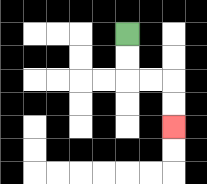{'start': '[5, 1]', 'end': '[7, 5]', 'path_directions': 'D,D,R,R,D,D', 'path_coordinates': '[[5, 1], [5, 2], [5, 3], [6, 3], [7, 3], [7, 4], [7, 5]]'}